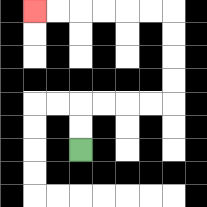{'start': '[3, 6]', 'end': '[1, 0]', 'path_directions': 'U,U,R,R,R,R,U,U,U,U,L,L,L,L,L,L', 'path_coordinates': '[[3, 6], [3, 5], [3, 4], [4, 4], [5, 4], [6, 4], [7, 4], [7, 3], [7, 2], [7, 1], [7, 0], [6, 0], [5, 0], [4, 0], [3, 0], [2, 0], [1, 0]]'}